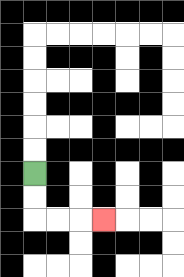{'start': '[1, 7]', 'end': '[4, 9]', 'path_directions': 'D,D,R,R,R', 'path_coordinates': '[[1, 7], [1, 8], [1, 9], [2, 9], [3, 9], [4, 9]]'}